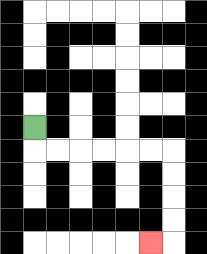{'start': '[1, 5]', 'end': '[6, 10]', 'path_directions': 'D,R,R,R,R,R,R,D,D,D,D,L', 'path_coordinates': '[[1, 5], [1, 6], [2, 6], [3, 6], [4, 6], [5, 6], [6, 6], [7, 6], [7, 7], [7, 8], [7, 9], [7, 10], [6, 10]]'}